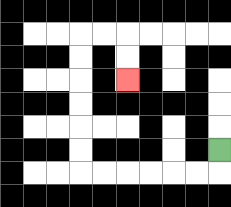{'start': '[9, 6]', 'end': '[5, 3]', 'path_directions': 'D,L,L,L,L,L,L,U,U,U,U,U,U,R,R,D,D', 'path_coordinates': '[[9, 6], [9, 7], [8, 7], [7, 7], [6, 7], [5, 7], [4, 7], [3, 7], [3, 6], [3, 5], [3, 4], [3, 3], [3, 2], [3, 1], [4, 1], [5, 1], [5, 2], [5, 3]]'}